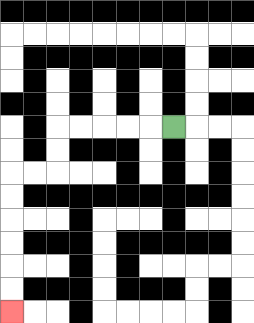{'start': '[7, 5]', 'end': '[0, 13]', 'path_directions': 'L,L,L,L,L,D,D,L,L,D,D,D,D,D,D', 'path_coordinates': '[[7, 5], [6, 5], [5, 5], [4, 5], [3, 5], [2, 5], [2, 6], [2, 7], [1, 7], [0, 7], [0, 8], [0, 9], [0, 10], [0, 11], [0, 12], [0, 13]]'}